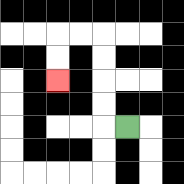{'start': '[5, 5]', 'end': '[2, 3]', 'path_directions': 'L,U,U,U,U,L,L,D,D', 'path_coordinates': '[[5, 5], [4, 5], [4, 4], [4, 3], [4, 2], [4, 1], [3, 1], [2, 1], [2, 2], [2, 3]]'}